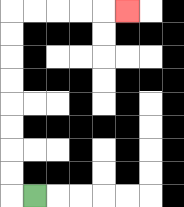{'start': '[1, 8]', 'end': '[5, 0]', 'path_directions': 'L,U,U,U,U,U,U,U,U,R,R,R,R,R', 'path_coordinates': '[[1, 8], [0, 8], [0, 7], [0, 6], [0, 5], [0, 4], [0, 3], [0, 2], [0, 1], [0, 0], [1, 0], [2, 0], [3, 0], [4, 0], [5, 0]]'}